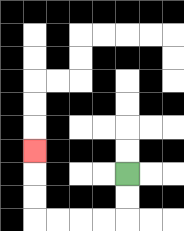{'start': '[5, 7]', 'end': '[1, 6]', 'path_directions': 'D,D,L,L,L,L,U,U,U', 'path_coordinates': '[[5, 7], [5, 8], [5, 9], [4, 9], [3, 9], [2, 9], [1, 9], [1, 8], [1, 7], [1, 6]]'}